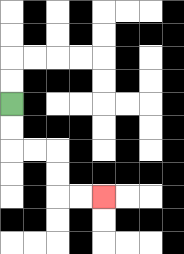{'start': '[0, 4]', 'end': '[4, 8]', 'path_directions': 'D,D,R,R,D,D,R,R', 'path_coordinates': '[[0, 4], [0, 5], [0, 6], [1, 6], [2, 6], [2, 7], [2, 8], [3, 8], [4, 8]]'}